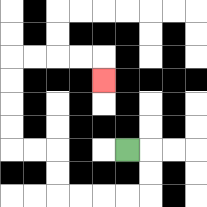{'start': '[5, 6]', 'end': '[4, 3]', 'path_directions': 'R,D,D,L,L,L,L,U,U,L,L,U,U,U,U,R,R,R,R,D', 'path_coordinates': '[[5, 6], [6, 6], [6, 7], [6, 8], [5, 8], [4, 8], [3, 8], [2, 8], [2, 7], [2, 6], [1, 6], [0, 6], [0, 5], [0, 4], [0, 3], [0, 2], [1, 2], [2, 2], [3, 2], [4, 2], [4, 3]]'}